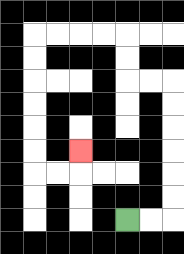{'start': '[5, 9]', 'end': '[3, 6]', 'path_directions': 'R,R,U,U,U,U,U,U,L,L,U,U,L,L,L,L,D,D,D,D,D,D,R,R,U', 'path_coordinates': '[[5, 9], [6, 9], [7, 9], [7, 8], [7, 7], [7, 6], [7, 5], [7, 4], [7, 3], [6, 3], [5, 3], [5, 2], [5, 1], [4, 1], [3, 1], [2, 1], [1, 1], [1, 2], [1, 3], [1, 4], [1, 5], [1, 6], [1, 7], [2, 7], [3, 7], [3, 6]]'}